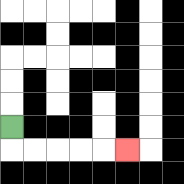{'start': '[0, 5]', 'end': '[5, 6]', 'path_directions': 'D,R,R,R,R,R', 'path_coordinates': '[[0, 5], [0, 6], [1, 6], [2, 6], [3, 6], [4, 6], [5, 6]]'}